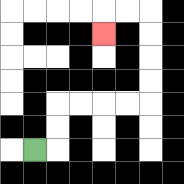{'start': '[1, 6]', 'end': '[4, 1]', 'path_directions': 'R,U,U,R,R,R,R,U,U,U,U,L,L,D', 'path_coordinates': '[[1, 6], [2, 6], [2, 5], [2, 4], [3, 4], [4, 4], [5, 4], [6, 4], [6, 3], [6, 2], [6, 1], [6, 0], [5, 0], [4, 0], [4, 1]]'}